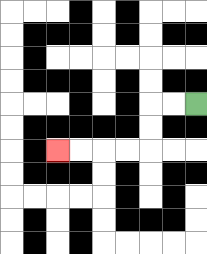{'start': '[8, 4]', 'end': '[2, 6]', 'path_directions': 'L,L,D,D,L,L,L,L', 'path_coordinates': '[[8, 4], [7, 4], [6, 4], [6, 5], [6, 6], [5, 6], [4, 6], [3, 6], [2, 6]]'}